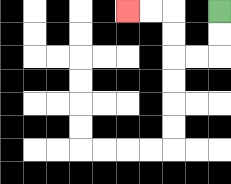{'start': '[9, 0]', 'end': '[5, 0]', 'path_directions': 'D,D,L,L,U,U,L,L', 'path_coordinates': '[[9, 0], [9, 1], [9, 2], [8, 2], [7, 2], [7, 1], [7, 0], [6, 0], [5, 0]]'}